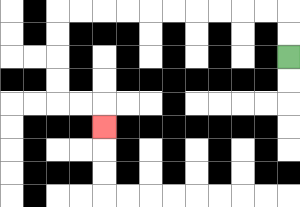{'start': '[12, 2]', 'end': '[4, 5]', 'path_directions': 'U,U,L,L,L,L,L,L,L,L,L,L,D,D,D,D,R,R,D', 'path_coordinates': '[[12, 2], [12, 1], [12, 0], [11, 0], [10, 0], [9, 0], [8, 0], [7, 0], [6, 0], [5, 0], [4, 0], [3, 0], [2, 0], [2, 1], [2, 2], [2, 3], [2, 4], [3, 4], [4, 4], [4, 5]]'}